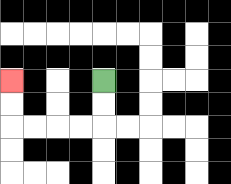{'start': '[4, 3]', 'end': '[0, 3]', 'path_directions': 'D,D,L,L,L,L,U,U', 'path_coordinates': '[[4, 3], [4, 4], [4, 5], [3, 5], [2, 5], [1, 5], [0, 5], [0, 4], [0, 3]]'}